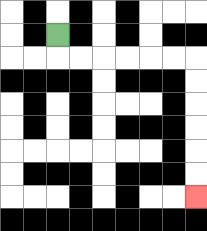{'start': '[2, 1]', 'end': '[8, 8]', 'path_directions': 'D,R,R,R,R,R,R,D,D,D,D,D,D', 'path_coordinates': '[[2, 1], [2, 2], [3, 2], [4, 2], [5, 2], [6, 2], [7, 2], [8, 2], [8, 3], [8, 4], [8, 5], [8, 6], [8, 7], [8, 8]]'}